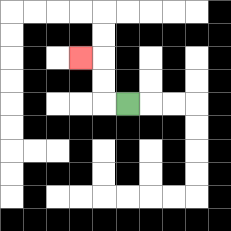{'start': '[5, 4]', 'end': '[3, 2]', 'path_directions': 'L,U,U,L', 'path_coordinates': '[[5, 4], [4, 4], [4, 3], [4, 2], [3, 2]]'}